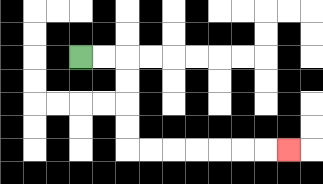{'start': '[3, 2]', 'end': '[12, 6]', 'path_directions': 'R,R,D,D,D,D,R,R,R,R,R,R,R', 'path_coordinates': '[[3, 2], [4, 2], [5, 2], [5, 3], [5, 4], [5, 5], [5, 6], [6, 6], [7, 6], [8, 6], [9, 6], [10, 6], [11, 6], [12, 6]]'}